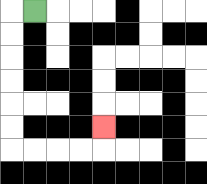{'start': '[1, 0]', 'end': '[4, 5]', 'path_directions': 'L,D,D,D,D,D,D,R,R,R,R,U', 'path_coordinates': '[[1, 0], [0, 0], [0, 1], [0, 2], [0, 3], [0, 4], [0, 5], [0, 6], [1, 6], [2, 6], [3, 6], [4, 6], [4, 5]]'}